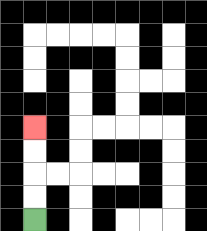{'start': '[1, 9]', 'end': '[1, 5]', 'path_directions': 'U,U,U,U', 'path_coordinates': '[[1, 9], [1, 8], [1, 7], [1, 6], [1, 5]]'}